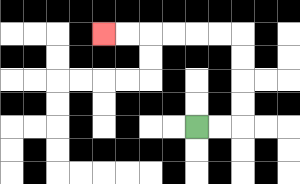{'start': '[8, 5]', 'end': '[4, 1]', 'path_directions': 'R,R,U,U,U,U,L,L,L,L,L,L', 'path_coordinates': '[[8, 5], [9, 5], [10, 5], [10, 4], [10, 3], [10, 2], [10, 1], [9, 1], [8, 1], [7, 1], [6, 1], [5, 1], [4, 1]]'}